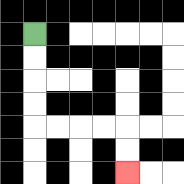{'start': '[1, 1]', 'end': '[5, 7]', 'path_directions': 'D,D,D,D,R,R,R,R,D,D', 'path_coordinates': '[[1, 1], [1, 2], [1, 3], [1, 4], [1, 5], [2, 5], [3, 5], [4, 5], [5, 5], [5, 6], [5, 7]]'}